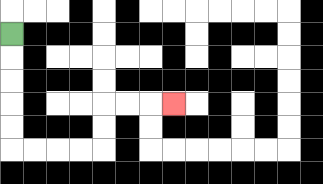{'start': '[0, 1]', 'end': '[7, 4]', 'path_directions': 'D,D,D,D,D,R,R,R,R,U,U,R,R,R', 'path_coordinates': '[[0, 1], [0, 2], [0, 3], [0, 4], [0, 5], [0, 6], [1, 6], [2, 6], [3, 6], [4, 6], [4, 5], [4, 4], [5, 4], [6, 4], [7, 4]]'}